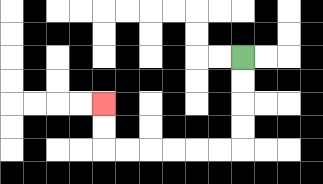{'start': '[10, 2]', 'end': '[4, 4]', 'path_directions': 'D,D,D,D,L,L,L,L,L,L,U,U', 'path_coordinates': '[[10, 2], [10, 3], [10, 4], [10, 5], [10, 6], [9, 6], [8, 6], [7, 6], [6, 6], [5, 6], [4, 6], [4, 5], [4, 4]]'}